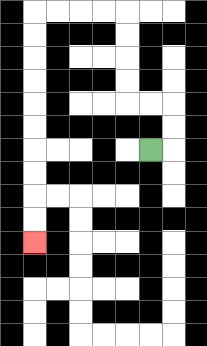{'start': '[6, 6]', 'end': '[1, 10]', 'path_directions': 'R,U,U,L,L,U,U,U,U,L,L,L,L,D,D,D,D,D,D,D,D,D,D', 'path_coordinates': '[[6, 6], [7, 6], [7, 5], [7, 4], [6, 4], [5, 4], [5, 3], [5, 2], [5, 1], [5, 0], [4, 0], [3, 0], [2, 0], [1, 0], [1, 1], [1, 2], [1, 3], [1, 4], [1, 5], [1, 6], [1, 7], [1, 8], [1, 9], [1, 10]]'}